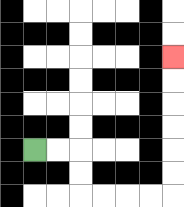{'start': '[1, 6]', 'end': '[7, 2]', 'path_directions': 'R,R,D,D,R,R,R,R,U,U,U,U,U,U', 'path_coordinates': '[[1, 6], [2, 6], [3, 6], [3, 7], [3, 8], [4, 8], [5, 8], [6, 8], [7, 8], [7, 7], [7, 6], [7, 5], [7, 4], [7, 3], [7, 2]]'}